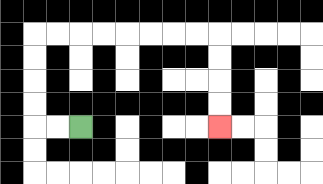{'start': '[3, 5]', 'end': '[9, 5]', 'path_directions': 'L,L,U,U,U,U,R,R,R,R,R,R,R,R,D,D,D,D', 'path_coordinates': '[[3, 5], [2, 5], [1, 5], [1, 4], [1, 3], [1, 2], [1, 1], [2, 1], [3, 1], [4, 1], [5, 1], [6, 1], [7, 1], [8, 1], [9, 1], [9, 2], [9, 3], [9, 4], [9, 5]]'}